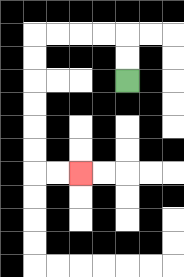{'start': '[5, 3]', 'end': '[3, 7]', 'path_directions': 'U,U,L,L,L,L,D,D,D,D,D,D,R,R', 'path_coordinates': '[[5, 3], [5, 2], [5, 1], [4, 1], [3, 1], [2, 1], [1, 1], [1, 2], [1, 3], [1, 4], [1, 5], [1, 6], [1, 7], [2, 7], [3, 7]]'}